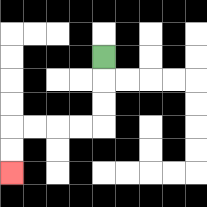{'start': '[4, 2]', 'end': '[0, 7]', 'path_directions': 'D,D,D,L,L,L,L,D,D', 'path_coordinates': '[[4, 2], [4, 3], [4, 4], [4, 5], [3, 5], [2, 5], [1, 5], [0, 5], [0, 6], [0, 7]]'}